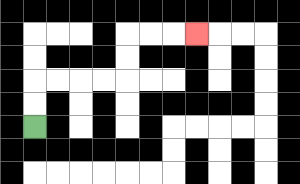{'start': '[1, 5]', 'end': '[8, 1]', 'path_directions': 'U,U,R,R,R,R,U,U,R,R,R', 'path_coordinates': '[[1, 5], [1, 4], [1, 3], [2, 3], [3, 3], [4, 3], [5, 3], [5, 2], [5, 1], [6, 1], [7, 1], [8, 1]]'}